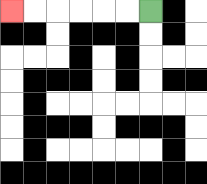{'start': '[6, 0]', 'end': '[0, 0]', 'path_directions': 'L,L,L,L,L,L', 'path_coordinates': '[[6, 0], [5, 0], [4, 0], [3, 0], [2, 0], [1, 0], [0, 0]]'}